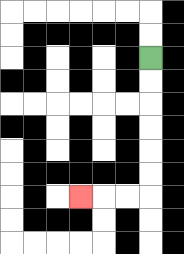{'start': '[6, 2]', 'end': '[3, 8]', 'path_directions': 'D,D,D,D,D,D,L,L,L', 'path_coordinates': '[[6, 2], [6, 3], [6, 4], [6, 5], [6, 6], [6, 7], [6, 8], [5, 8], [4, 8], [3, 8]]'}